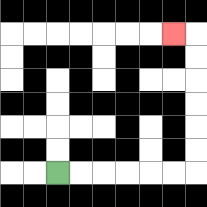{'start': '[2, 7]', 'end': '[7, 1]', 'path_directions': 'R,R,R,R,R,R,U,U,U,U,U,U,L', 'path_coordinates': '[[2, 7], [3, 7], [4, 7], [5, 7], [6, 7], [7, 7], [8, 7], [8, 6], [8, 5], [8, 4], [8, 3], [8, 2], [8, 1], [7, 1]]'}